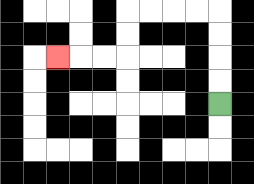{'start': '[9, 4]', 'end': '[2, 2]', 'path_directions': 'U,U,U,U,L,L,L,L,D,D,L,L,L', 'path_coordinates': '[[9, 4], [9, 3], [9, 2], [9, 1], [9, 0], [8, 0], [7, 0], [6, 0], [5, 0], [5, 1], [5, 2], [4, 2], [3, 2], [2, 2]]'}